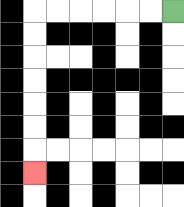{'start': '[7, 0]', 'end': '[1, 7]', 'path_directions': 'L,L,L,L,L,L,D,D,D,D,D,D,D', 'path_coordinates': '[[7, 0], [6, 0], [5, 0], [4, 0], [3, 0], [2, 0], [1, 0], [1, 1], [1, 2], [1, 3], [1, 4], [1, 5], [1, 6], [1, 7]]'}